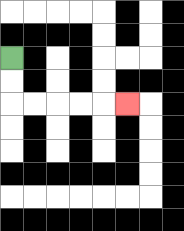{'start': '[0, 2]', 'end': '[5, 4]', 'path_directions': 'D,D,R,R,R,R,R', 'path_coordinates': '[[0, 2], [0, 3], [0, 4], [1, 4], [2, 4], [3, 4], [4, 4], [5, 4]]'}